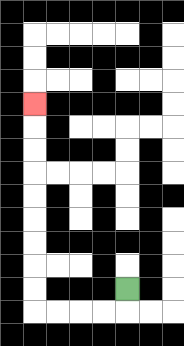{'start': '[5, 12]', 'end': '[1, 4]', 'path_directions': 'D,L,L,L,L,U,U,U,U,U,U,U,U,U', 'path_coordinates': '[[5, 12], [5, 13], [4, 13], [3, 13], [2, 13], [1, 13], [1, 12], [1, 11], [1, 10], [1, 9], [1, 8], [1, 7], [1, 6], [1, 5], [1, 4]]'}